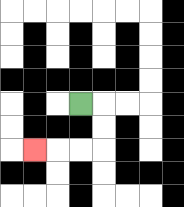{'start': '[3, 4]', 'end': '[1, 6]', 'path_directions': 'R,D,D,L,L,L', 'path_coordinates': '[[3, 4], [4, 4], [4, 5], [4, 6], [3, 6], [2, 6], [1, 6]]'}